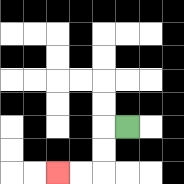{'start': '[5, 5]', 'end': '[2, 7]', 'path_directions': 'L,D,D,L,L', 'path_coordinates': '[[5, 5], [4, 5], [4, 6], [4, 7], [3, 7], [2, 7]]'}